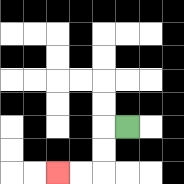{'start': '[5, 5]', 'end': '[2, 7]', 'path_directions': 'L,D,D,L,L', 'path_coordinates': '[[5, 5], [4, 5], [4, 6], [4, 7], [3, 7], [2, 7]]'}